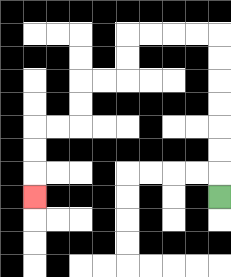{'start': '[9, 8]', 'end': '[1, 8]', 'path_directions': 'U,U,U,U,U,U,U,L,L,L,L,D,D,L,L,D,D,L,L,D,D,D', 'path_coordinates': '[[9, 8], [9, 7], [9, 6], [9, 5], [9, 4], [9, 3], [9, 2], [9, 1], [8, 1], [7, 1], [6, 1], [5, 1], [5, 2], [5, 3], [4, 3], [3, 3], [3, 4], [3, 5], [2, 5], [1, 5], [1, 6], [1, 7], [1, 8]]'}